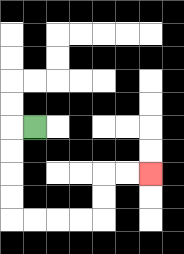{'start': '[1, 5]', 'end': '[6, 7]', 'path_directions': 'L,D,D,D,D,R,R,R,R,U,U,R,R', 'path_coordinates': '[[1, 5], [0, 5], [0, 6], [0, 7], [0, 8], [0, 9], [1, 9], [2, 9], [3, 9], [4, 9], [4, 8], [4, 7], [5, 7], [6, 7]]'}